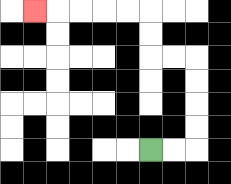{'start': '[6, 6]', 'end': '[1, 0]', 'path_directions': 'R,R,U,U,U,U,L,L,U,U,L,L,L,L,L', 'path_coordinates': '[[6, 6], [7, 6], [8, 6], [8, 5], [8, 4], [8, 3], [8, 2], [7, 2], [6, 2], [6, 1], [6, 0], [5, 0], [4, 0], [3, 0], [2, 0], [1, 0]]'}